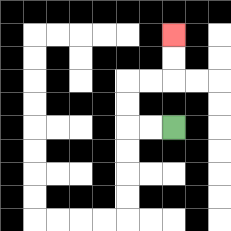{'start': '[7, 5]', 'end': '[7, 1]', 'path_directions': 'L,L,U,U,R,R,U,U', 'path_coordinates': '[[7, 5], [6, 5], [5, 5], [5, 4], [5, 3], [6, 3], [7, 3], [7, 2], [7, 1]]'}